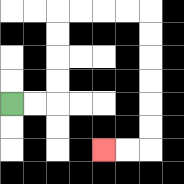{'start': '[0, 4]', 'end': '[4, 6]', 'path_directions': 'R,R,U,U,U,U,R,R,R,R,D,D,D,D,D,D,L,L', 'path_coordinates': '[[0, 4], [1, 4], [2, 4], [2, 3], [2, 2], [2, 1], [2, 0], [3, 0], [4, 0], [5, 0], [6, 0], [6, 1], [6, 2], [6, 3], [6, 4], [6, 5], [6, 6], [5, 6], [4, 6]]'}